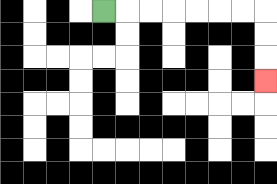{'start': '[4, 0]', 'end': '[11, 3]', 'path_directions': 'R,R,R,R,R,R,R,D,D,D', 'path_coordinates': '[[4, 0], [5, 0], [6, 0], [7, 0], [8, 0], [9, 0], [10, 0], [11, 0], [11, 1], [11, 2], [11, 3]]'}